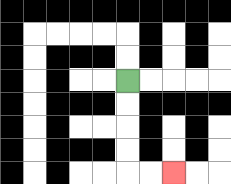{'start': '[5, 3]', 'end': '[7, 7]', 'path_directions': 'D,D,D,D,R,R', 'path_coordinates': '[[5, 3], [5, 4], [5, 5], [5, 6], [5, 7], [6, 7], [7, 7]]'}